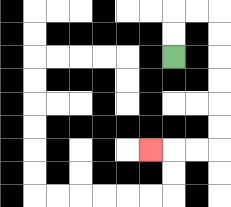{'start': '[7, 2]', 'end': '[6, 6]', 'path_directions': 'U,U,R,R,D,D,D,D,D,D,L,L,L', 'path_coordinates': '[[7, 2], [7, 1], [7, 0], [8, 0], [9, 0], [9, 1], [9, 2], [9, 3], [9, 4], [9, 5], [9, 6], [8, 6], [7, 6], [6, 6]]'}